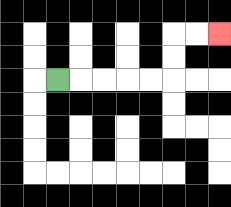{'start': '[2, 3]', 'end': '[9, 1]', 'path_directions': 'R,R,R,R,R,U,U,R,R', 'path_coordinates': '[[2, 3], [3, 3], [4, 3], [5, 3], [6, 3], [7, 3], [7, 2], [7, 1], [8, 1], [9, 1]]'}